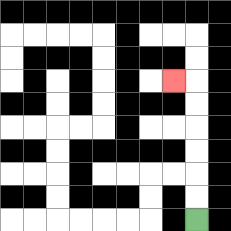{'start': '[8, 9]', 'end': '[7, 3]', 'path_directions': 'U,U,U,U,U,U,L', 'path_coordinates': '[[8, 9], [8, 8], [8, 7], [8, 6], [8, 5], [8, 4], [8, 3], [7, 3]]'}